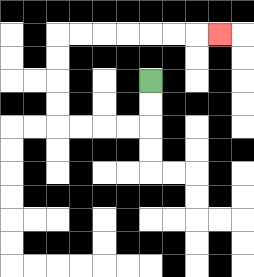{'start': '[6, 3]', 'end': '[9, 1]', 'path_directions': 'D,D,L,L,L,L,U,U,U,U,R,R,R,R,R,R,R', 'path_coordinates': '[[6, 3], [6, 4], [6, 5], [5, 5], [4, 5], [3, 5], [2, 5], [2, 4], [2, 3], [2, 2], [2, 1], [3, 1], [4, 1], [5, 1], [6, 1], [7, 1], [8, 1], [9, 1]]'}